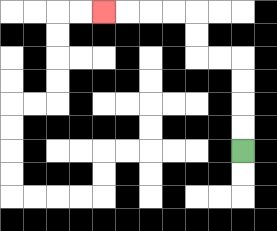{'start': '[10, 6]', 'end': '[4, 0]', 'path_directions': 'U,U,U,U,L,L,U,U,L,L,L,L', 'path_coordinates': '[[10, 6], [10, 5], [10, 4], [10, 3], [10, 2], [9, 2], [8, 2], [8, 1], [8, 0], [7, 0], [6, 0], [5, 0], [4, 0]]'}